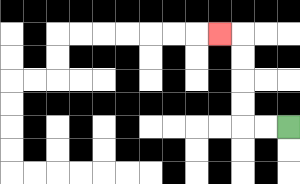{'start': '[12, 5]', 'end': '[9, 1]', 'path_directions': 'L,L,U,U,U,U,L', 'path_coordinates': '[[12, 5], [11, 5], [10, 5], [10, 4], [10, 3], [10, 2], [10, 1], [9, 1]]'}